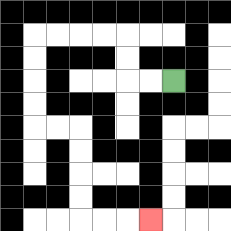{'start': '[7, 3]', 'end': '[6, 9]', 'path_directions': 'L,L,U,U,L,L,L,L,D,D,D,D,R,R,D,D,D,D,R,R,R', 'path_coordinates': '[[7, 3], [6, 3], [5, 3], [5, 2], [5, 1], [4, 1], [3, 1], [2, 1], [1, 1], [1, 2], [1, 3], [1, 4], [1, 5], [2, 5], [3, 5], [3, 6], [3, 7], [3, 8], [3, 9], [4, 9], [5, 9], [6, 9]]'}